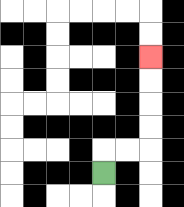{'start': '[4, 7]', 'end': '[6, 2]', 'path_directions': 'U,R,R,U,U,U,U', 'path_coordinates': '[[4, 7], [4, 6], [5, 6], [6, 6], [6, 5], [6, 4], [6, 3], [6, 2]]'}